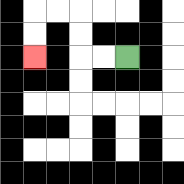{'start': '[5, 2]', 'end': '[1, 2]', 'path_directions': 'L,L,U,U,L,L,D,D', 'path_coordinates': '[[5, 2], [4, 2], [3, 2], [3, 1], [3, 0], [2, 0], [1, 0], [1, 1], [1, 2]]'}